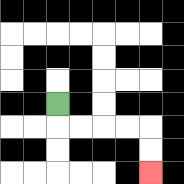{'start': '[2, 4]', 'end': '[6, 7]', 'path_directions': 'D,R,R,R,R,D,D', 'path_coordinates': '[[2, 4], [2, 5], [3, 5], [4, 5], [5, 5], [6, 5], [6, 6], [6, 7]]'}